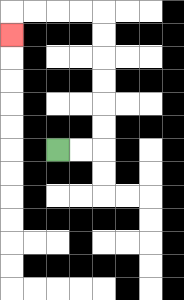{'start': '[2, 6]', 'end': '[0, 1]', 'path_directions': 'R,R,U,U,U,U,U,U,L,L,L,L,D', 'path_coordinates': '[[2, 6], [3, 6], [4, 6], [4, 5], [4, 4], [4, 3], [4, 2], [4, 1], [4, 0], [3, 0], [2, 0], [1, 0], [0, 0], [0, 1]]'}